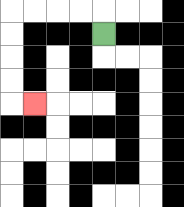{'start': '[4, 1]', 'end': '[1, 4]', 'path_directions': 'U,L,L,L,L,D,D,D,D,R', 'path_coordinates': '[[4, 1], [4, 0], [3, 0], [2, 0], [1, 0], [0, 0], [0, 1], [0, 2], [0, 3], [0, 4], [1, 4]]'}